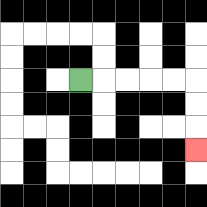{'start': '[3, 3]', 'end': '[8, 6]', 'path_directions': 'R,R,R,R,R,D,D,D', 'path_coordinates': '[[3, 3], [4, 3], [5, 3], [6, 3], [7, 3], [8, 3], [8, 4], [8, 5], [8, 6]]'}